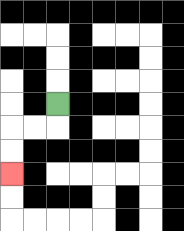{'start': '[2, 4]', 'end': '[0, 7]', 'path_directions': 'D,L,L,D,D', 'path_coordinates': '[[2, 4], [2, 5], [1, 5], [0, 5], [0, 6], [0, 7]]'}